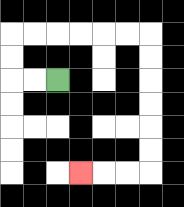{'start': '[2, 3]', 'end': '[3, 7]', 'path_directions': 'L,L,U,U,R,R,R,R,R,R,D,D,D,D,D,D,L,L,L', 'path_coordinates': '[[2, 3], [1, 3], [0, 3], [0, 2], [0, 1], [1, 1], [2, 1], [3, 1], [4, 1], [5, 1], [6, 1], [6, 2], [6, 3], [6, 4], [6, 5], [6, 6], [6, 7], [5, 7], [4, 7], [3, 7]]'}